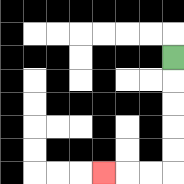{'start': '[7, 2]', 'end': '[4, 7]', 'path_directions': 'D,D,D,D,D,L,L,L', 'path_coordinates': '[[7, 2], [7, 3], [7, 4], [7, 5], [7, 6], [7, 7], [6, 7], [5, 7], [4, 7]]'}